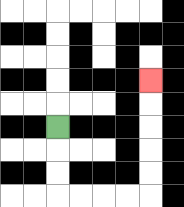{'start': '[2, 5]', 'end': '[6, 3]', 'path_directions': 'D,D,D,R,R,R,R,U,U,U,U,U', 'path_coordinates': '[[2, 5], [2, 6], [2, 7], [2, 8], [3, 8], [4, 8], [5, 8], [6, 8], [6, 7], [6, 6], [6, 5], [6, 4], [6, 3]]'}